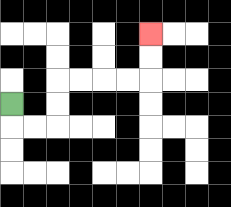{'start': '[0, 4]', 'end': '[6, 1]', 'path_directions': 'D,R,R,U,U,R,R,R,R,U,U', 'path_coordinates': '[[0, 4], [0, 5], [1, 5], [2, 5], [2, 4], [2, 3], [3, 3], [4, 3], [5, 3], [6, 3], [6, 2], [6, 1]]'}